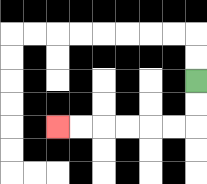{'start': '[8, 3]', 'end': '[2, 5]', 'path_directions': 'D,D,L,L,L,L,L,L', 'path_coordinates': '[[8, 3], [8, 4], [8, 5], [7, 5], [6, 5], [5, 5], [4, 5], [3, 5], [2, 5]]'}